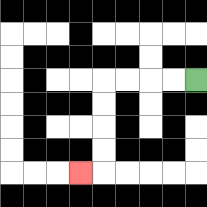{'start': '[8, 3]', 'end': '[3, 7]', 'path_directions': 'L,L,L,L,D,D,D,D,L', 'path_coordinates': '[[8, 3], [7, 3], [6, 3], [5, 3], [4, 3], [4, 4], [4, 5], [4, 6], [4, 7], [3, 7]]'}